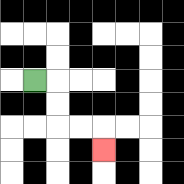{'start': '[1, 3]', 'end': '[4, 6]', 'path_directions': 'R,D,D,R,R,D', 'path_coordinates': '[[1, 3], [2, 3], [2, 4], [2, 5], [3, 5], [4, 5], [4, 6]]'}